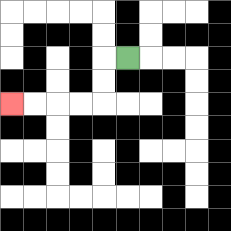{'start': '[5, 2]', 'end': '[0, 4]', 'path_directions': 'L,D,D,L,L,L,L', 'path_coordinates': '[[5, 2], [4, 2], [4, 3], [4, 4], [3, 4], [2, 4], [1, 4], [0, 4]]'}